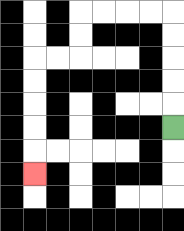{'start': '[7, 5]', 'end': '[1, 7]', 'path_directions': 'U,U,U,U,U,L,L,L,L,D,D,L,L,D,D,D,D,D', 'path_coordinates': '[[7, 5], [7, 4], [7, 3], [7, 2], [7, 1], [7, 0], [6, 0], [5, 0], [4, 0], [3, 0], [3, 1], [3, 2], [2, 2], [1, 2], [1, 3], [1, 4], [1, 5], [1, 6], [1, 7]]'}